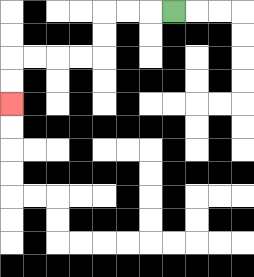{'start': '[7, 0]', 'end': '[0, 4]', 'path_directions': 'L,L,L,D,D,L,L,L,L,D,D', 'path_coordinates': '[[7, 0], [6, 0], [5, 0], [4, 0], [4, 1], [4, 2], [3, 2], [2, 2], [1, 2], [0, 2], [0, 3], [0, 4]]'}